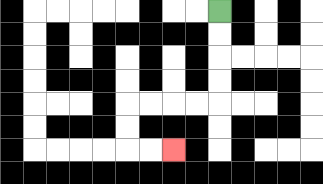{'start': '[9, 0]', 'end': '[7, 6]', 'path_directions': 'D,D,D,D,L,L,L,L,D,D,R,R', 'path_coordinates': '[[9, 0], [9, 1], [9, 2], [9, 3], [9, 4], [8, 4], [7, 4], [6, 4], [5, 4], [5, 5], [5, 6], [6, 6], [7, 6]]'}